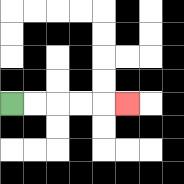{'start': '[0, 4]', 'end': '[5, 4]', 'path_directions': 'R,R,R,R,R', 'path_coordinates': '[[0, 4], [1, 4], [2, 4], [3, 4], [4, 4], [5, 4]]'}